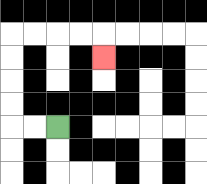{'start': '[2, 5]', 'end': '[4, 2]', 'path_directions': 'L,L,U,U,U,U,R,R,R,R,D', 'path_coordinates': '[[2, 5], [1, 5], [0, 5], [0, 4], [0, 3], [0, 2], [0, 1], [1, 1], [2, 1], [3, 1], [4, 1], [4, 2]]'}